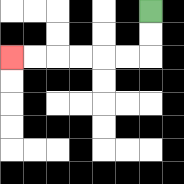{'start': '[6, 0]', 'end': '[0, 2]', 'path_directions': 'D,D,L,L,L,L,L,L', 'path_coordinates': '[[6, 0], [6, 1], [6, 2], [5, 2], [4, 2], [3, 2], [2, 2], [1, 2], [0, 2]]'}